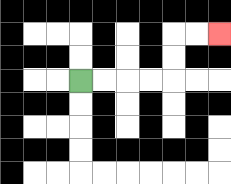{'start': '[3, 3]', 'end': '[9, 1]', 'path_directions': 'R,R,R,R,U,U,R,R', 'path_coordinates': '[[3, 3], [4, 3], [5, 3], [6, 3], [7, 3], [7, 2], [7, 1], [8, 1], [9, 1]]'}